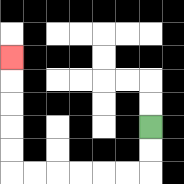{'start': '[6, 5]', 'end': '[0, 2]', 'path_directions': 'D,D,L,L,L,L,L,L,U,U,U,U,U', 'path_coordinates': '[[6, 5], [6, 6], [6, 7], [5, 7], [4, 7], [3, 7], [2, 7], [1, 7], [0, 7], [0, 6], [0, 5], [0, 4], [0, 3], [0, 2]]'}